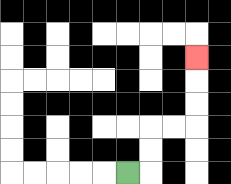{'start': '[5, 7]', 'end': '[8, 2]', 'path_directions': 'R,U,U,R,R,U,U,U', 'path_coordinates': '[[5, 7], [6, 7], [6, 6], [6, 5], [7, 5], [8, 5], [8, 4], [8, 3], [8, 2]]'}